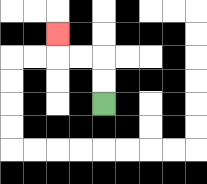{'start': '[4, 4]', 'end': '[2, 1]', 'path_directions': 'U,U,L,L,U', 'path_coordinates': '[[4, 4], [4, 3], [4, 2], [3, 2], [2, 2], [2, 1]]'}